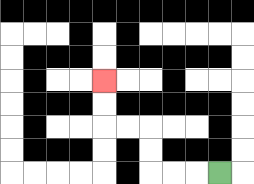{'start': '[9, 7]', 'end': '[4, 3]', 'path_directions': 'L,L,L,U,U,L,L,U,U', 'path_coordinates': '[[9, 7], [8, 7], [7, 7], [6, 7], [6, 6], [6, 5], [5, 5], [4, 5], [4, 4], [4, 3]]'}